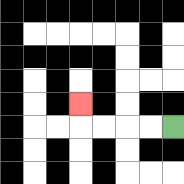{'start': '[7, 5]', 'end': '[3, 4]', 'path_directions': 'L,L,L,L,U', 'path_coordinates': '[[7, 5], [6, 5], [5, 5], [4, 5], [3, 5], [3, 4]]'}